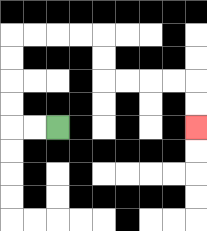{'start': '[2, 5]', 'end': '[8, 5]', 'path_directions': 'L,L,U,U,U,U,R,R,R,R,D,D,R,R,R,R,D,D', 'path_coordinates': '[[2, 5], [1, 5], [0, 5], [0, 4], [0, 3], [0, 2], [0, 1], [1, 1], [2, 1], [3, 1], [4, 1], [4, 2], [4, 3], [5, 3], [6, 3], [7, 3], [8, 3], [8, 4], [8, 5]]'}